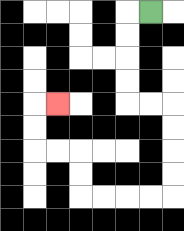{'start': '[6, 0]', 'end': '[2, 4]', 'path_directions': 'L,D,D,D,D,R,R,D,D,D,D,L,L,L,L,U,U,L,L,U,U,R', 'path_coordinates': '[[6, 0], [5, 0], [5, 1], [5, 2], [5, 3], [5, 4], [6, 4], [7, 4], [7, 5], [7, 6], [7, 7], [7, 8], [6, 8], [5, 8], [4, 8], [3, 8], [3, 7], [3, 6], [2, 6], [1, 6], [1, 5], [1, 4], [2, 4]]'}